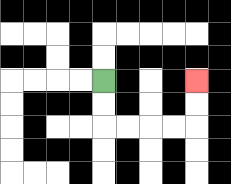{'start': '[4, 3]', 'end': '[8, 3]', 'path_directions': 'D,D,R,R,R,R,U,U', 'path_coordinates': '[[4, 3], [4, 4], [4, 5], [5, 5], [6, 5], [7, 5], [8, 5], [8, 4], [8, 3]]'}